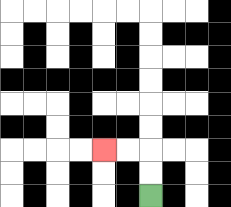{'start': '[6, 8]', 'end': '[4, 6]', 'path_directions': 'U,U,L,L', 'path_coordinates': '[[6, 8], [6, 7], [6, 6], [5, 6], [4, 6]]'}